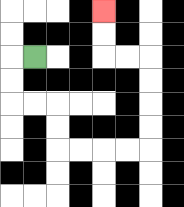{'start': '[1, 2]', 'end': '[4, 0]', 'path_directions': 'L,D,D,R,R,D,D,R,R,R,R,U,U,U,U,L,L,U,U', 'path_coordinates': '[[1, 2], [0, 2], [0, 3], [0, 4], [1, 4], [2, 4], [2, 5], [2, 6], [3, 6], [4, 6], [5, 6], [6, 6], [6, 5], [6, 4], [6, 3], [6, 2], [5, 2], [4, 2], [4, 1], [4, 0]]'}